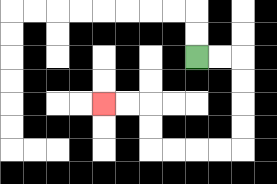{'start': '[8, 2]', 'end': '[4, 4]', 'path_directions': 'R,R,D,D,D,D,L,L,L,L,U,U,L,L', 'path_coordinates': '[[8, 2], [9, 2], [10, 2], [10, 3], [10, 4], [10, 5], [10, 6], [9, 6], [8, 6], [7, 6], [6, 6], [6, 5], [6, 4], [5, 4], [4, 4]]'}